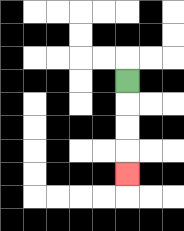{'start': '[5, 3]', 'end': '[5, 7]', 'path_directions': 'D,D,D,D', 'path_coordinates': '[[5, 3], [5, 4], [5, 5], [5, 6], [5, 7]]'}